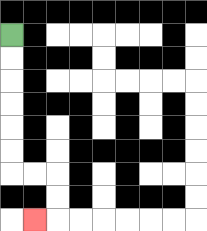{'start': '[0, 1]', 'end': '[1, 9]', 'path_directions': 'D,D,D,D,D,D,R,R,D,D,L', 'path_coordinates': '[[0, 1], [0, 2], [0, 3], [0, 4], [0, 5], [0, 6], [0, 7], [1, 7], [2, 7], [2, 8], [2, 9], [1, 9]]'}